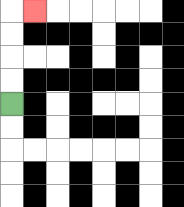{'start': '[0, 4]', 'end': '[1, 0]', 'path_directions': 'U,U,U,U,R', 'path_coordinates': '[[0, 4], [0, 3], [0, 2], [0, 1], [0, 0], [1, 0]]'}